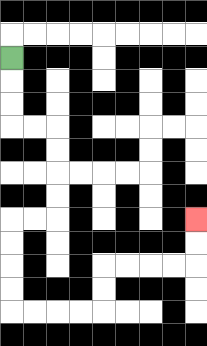{'start': '[0, 2]', 'end': '[8, 9]', 'path_directions': 'D,D,D,R,R,D,D,D,D,L,L,D,D,D,D,R,R,R,R,U,U,R,R,R,R,U,U', 'path_coordinates': '[[0, 2], [0, 3], [0, 4], [0, 5], [1, 5], [2, 5], [2, 6], [2, 7], [2, 8], [2, 9], [1, 9], [0, 9], [0, 10], [0, 11], [0, 12], [0, 13], [1, 13], [2, 13], [3, 13], [4, 13], [4, 12], [4, 11], [5, 11], [6, 11], [7, 11], [8, 11], [8, 10], [8, 9]]'}